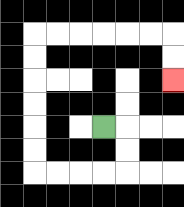{'start': '[4, 5]', 'end': '[7, 3]', 'path_directions': 'R,D,D,L,L,L,L,U,U,U,U,U,U,R,R,R,R,R,R,D,D', 'path_coordinates': '[[4, 5], [5, 5], [5, 6], [5, 7], [4, 7], [3, 7], [2, 7], [1, 7], [1, 6], [1, 5], [1, 4], [1, 3], [1, 2], [1, 1], [2, 1], [3, 1], [4, 1], [5, 1], [6, 1], [7, 1], [7, 2], [7, 3]]'}